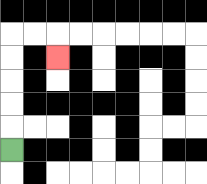{'start': '[0, 6]', 'end': '[2, 2]', 'path_directions': 'U,U,U,U,U,R,R,D', 'path_coordinates': '[[0, 6], [0, 5], [0, 4], [0, 3], [0, 2], [0, 1], [1, 1], [2, 1], [2, 2]]'}